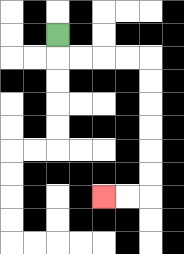{'start': '[2, 1]', 'end': '[4, 8]', 'path_directions': 'D,R,R,R,R,D,D,D,D,D,D,L,L', 'path_coordinates': '[[2, 1], [2, 2], [3, 2], [4, 2], [5, 2], [6, 2], [6, 3], [6, 4], [6, 5], [6, 6], [6, 7], [6, 8], [5, 8], [4, 8]]'}